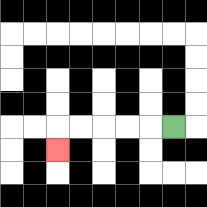{'start': '[7, 5]', 'end': '[2, 6]', 'path_directions': 'L,L,L,L,L,D', 'path_coordinates': '[[7, 5], [6, 5], [5, 5], [4, 5], [3, 5], [2, 5], [2, 6]]'}